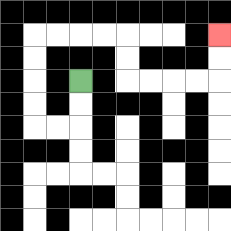{'start': '[3, 3]', 'end': '[9, 1]', 'path_directions': 'D,D,L,L,U,U,U,U,R,R,R,R,D,D,R,R,R,R,U,U', 'path_coordinates': '[[3, 3], [3, 4], [3, 5], [2, 5], [1, 5], [1, 4], [1, 3], [1, 2], [1, 1], [2, 1], [3, 1], [4, 1], [5, 1], [5, 2], [5, 3], [6, 3], [7, 3], [8, 3], [9, 3], [9, 2], [9, 1]]'}